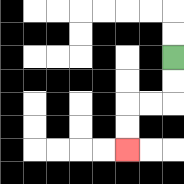{'start': '[7, 2]', 'end': '[5, 6]', 'path_directions': 'D,D,L,L,D,D', 'path_coordinates': '[[7, 2], [7, 3], [7, 4], [6, 4], [5, 4], [5, 5], [5, 6]]'}